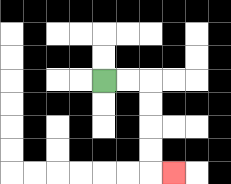{'start': '[4, 3]', 'end': '[7, 7]', 'path_directions': 'R,R,D,D,D,D,R', 'path_coordinates': '[[4, 3], [5, 3], [6, 3], [6, 4], [6, 5], [6, 6], [6, 7], [7, 7]]'}